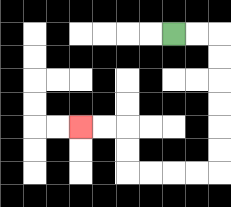{'start': '[7, 1]', 'end': '[3, 5]', 'path_directions': 'R,R,D,D,D,D,D,D,L,L,L,L,U,U,L,L', 'path_coordinates': '[[7, 1], [8, 1], [9, 1], [9, 2], [9, 3], [9, 4], [9, 5], [9, 6], [9, 7], [8, 7], [7, 7], [6, 7], [5, 7], [5, 6], [5, 5], [4, 5], [3, 5]]'}